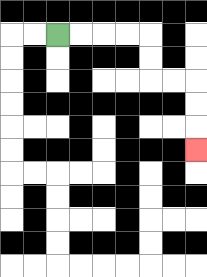{'start': '[2, 1]', 'end': '[8, 6]', 'path_directions': 'R,R,R,R,D,D,R,R,D,D,D', 'path_coordinates': '[[2, 1], [3, 1], [4, 1], [5, 1], [6, 1], [6, 2], [6, 3], [7, 3], [8, 3], [8, 4], [8, 5], [8, 6]]'}